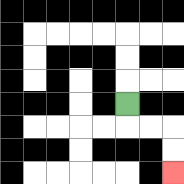{'start': '[5, 4]', 'end': '[7, 7]', 'path_directions': 'D,R,R,D,D', 'path_coordinates': '[[5, 4], [5, 5], [6, 5], [7, 5], [7, 6], [7, 7]]'}